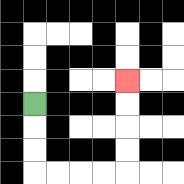{'start': '[1, 4]', 'end': '[5, 3]', 'path_directions': 'D,D,D,R,R,R,R,U,U,U,U', 'path_coordinates': '[[1, 4], [1, 5], [1, 6], [1, 7], [2, 7], [3, 7], [4, 7], [5, 7], [5, 6], [5, 5], [5, 4], [5, 3]]'}